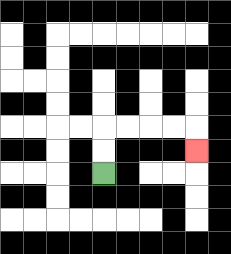{'start': '[4, 7]', 'end': '[8, 6]', 'path_directions': 'U,U,R,R,R,R,D', 'path_coordinates': '[[4, 7], [4, 6], [4, 5], [5, 5], [6, 5], [7, 5], [8, 5], [8, 6]]'}